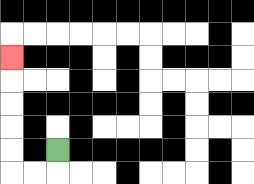{'start': '[2, 6]', 'end': '[0, 2]', 'path_directions': 'D,L,L,U,U,U,U,U', 'path_coordinates': '[[2, 6], [2, 7], [1, 7], [0, 7], [0, 6], [0, 5], [0, 4], [0, 3], [0, 2]]'}